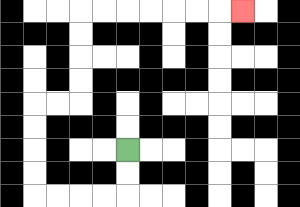{'start': '[5, 6]', 'end': '[10, 0]', 'path_directions': 'D,D,L,L,L,L,U,U,U,U,R,R,U,U,U,U,R,R,R,R,R,R,R', 'path_coordinates': '[[5, 6], [5, 7], [5, 8], [4, 8], [3, 8], [2, 8], [1, 8], [1, 7], [1, 6], [1, 5], [1, 4], [2, 4], [3, 4], [3, 3], [3, 2], [3, 1], [3, 0], [4, 0], [5, 0], [6, 0], [7, 0], [8, 0], [9, 0], [10, 0]]'}